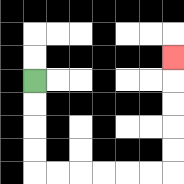{'start': '[1, 3]', 'end': '[7, 2]', 'path_directions': 'D,D,D,D,R,R,R,R,R,R,U,U,U,U,U', 'path_coordinates': '[[1, 3], [1, 4], [1, 5], [1, 6], [1, 7], [2, 7], [3, 7], [4, 7], [5, 7], [6, 7], [7, 7], [7, 6], [7, 5], [7, 4], [7, 3], [7, 2]]'}